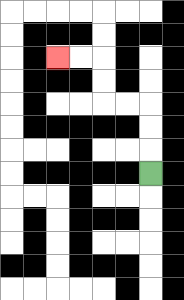{'start': '[6, 7]', 'end': '[2, 2]', 'path_directions': 'U,U,U,L,L,U,U,L,L', 'path_coordinates': '[[6, 7], [6, 6], [6, 5], [6, 4], [5, 4], [4, 4], [4, 3], [4, 2], [3, 2], [2, 2]]'}